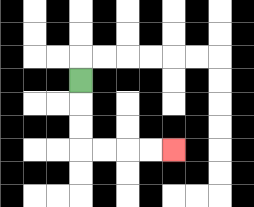{'start': '[3, 3]', 'end': '[7, 6]', 'path_directions': 'D,D,D,R,R,R,R', 'path_coordinates': '[[3, 3], [3, 4], [3, 5], [3, 6], [4, 6], [5, 6], [6, 6], [7, 6]]'}